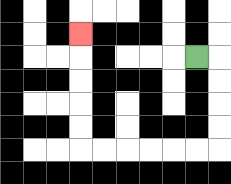{'start': '[8, 2]', 'end': '[3, 1]', 'path_directions': 'R,D,D,D,D,L,L,L,L,L,L,U,U,U,U,U', 'path_coordinates': '[[8, 2], [9, 2], [9, 3], [9, 4], [9, 5], [9, 6], [8, 6], [7, 6], [6, 6], [5, 6], [4, 6], [3, 6], [3, 5], [3, 4], [3, 3], [3, 2], [3, 1]]'}